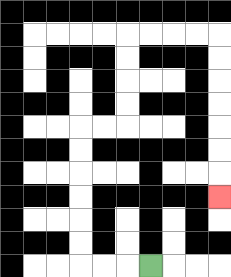{'start': '[6, 11]', 'end': '[9, 8]', 'path_directions': 'L,L,L,U,U,U,U,U,U,R,R,U,U,U,U,R,R,R,R,D,D,D,D,D,D,D', 'path_coordinates': '[[6, 11], [5, 11], [4, 11], [3, 11], [3, 10], [3, 9], [3, 8], [3, 7], [3, 6], [3, 5], [4, 5], [5, 5], [5, 4], [5, 3], [5, 2], [5, 1], [6, 1], [7, 1], [8, 1], [9, 1], [9, 2], [9, 3], [9, 4], [9, 5], [9, 6], [9, 7], [9, 8]]'}